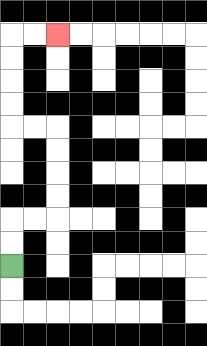{'start': '[0, 11]', 'end': '[2, 1]', 'path_directions': 'U,U,R,R,U,U,U,U,L,L,U,U,U,U,R,R', 'path_coordinates': '[[0, 11], [0, 10], [0, 9], [1, 9], [2, 9], [2, 8], [2, 7], [2, 6], [2, 5], [1, 5], [0, 5], [0, 4], [0, 3], [0, 2], [0, 1], [1, 1], [2, 1]]'}